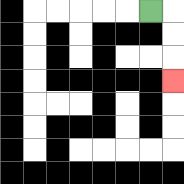{'start': '[6, 0]', 'end': '[7, 3]', 'path_directions': 'R,D,D,D', 'path_coordinates': '[[6, 0], [7, 0], [7, 1], [7, 2], [7, 3]]'}